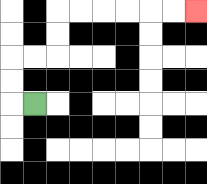{'start': '[1, 4]', 'end': '[8, 0]', 'path_directions': 'L,U,U,R,R,U,U,R,R,R,R,R,R', 'path_coordinates': '[[1, 4], [0, 4], [0, 3], [0, 2], [1, 2], [2, 2], [2, 1], [2, 0], [3, 0], [4, 0], [5, 0], [6, 0], [7, 0], [8, 0]]'}